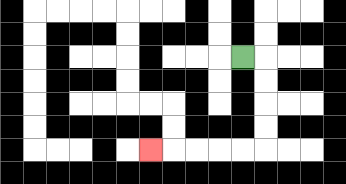{'start': '[10, 2]', 'end': '[6, 6]', 'path_directions': 'R,D,D,D,D,L,L,L,L,L', 'path_coordinates': '[[10, 2], [11, 2], [11, 3], [11, 4], [11, 5], [11, 6], [10, 6], [9, 6], [8, 6], [7, 6], [6, 6]]'}